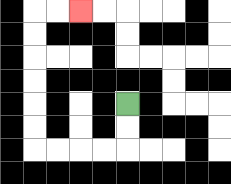{'start': '[5, 4]', 'end': '[3, 0]', 'path_directions': 'D,D,L,L,L,L,U,U,U,U,U,U,R,R', 'path_coordinates': '[[5, 4], [5, 5], [5, 6], [4, 6], [3, 6], [2, 6], [1, 6], [1, 5], [1, 4], [1, 3], [1, 2], [1, 1], [1, 0], [2, 0], [3, 0]]'}